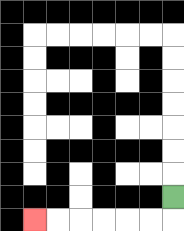{'start': '[7, 8]', 'end': '[1, 9]', 'path_directions': 'D,L,L,L,L,L,L', 'path_coordinates': '[[7, 8], [7, 9], [6, 9], [5, 9], [4, 9], [3, 9], [2, 9], [1, 9]]'}